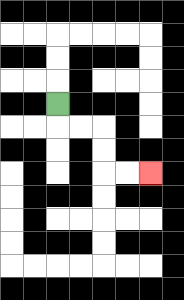{'start': '[2, 4]', 'end': '[6, 7]', 'path_directions': 'D,R,R,D,D,R,R', 'path_coordinates': '[[2, 4], [2, 5], [3, 5], [4, 5], [4, 6], [4, 7], [5, 7], [6, 7]]'}